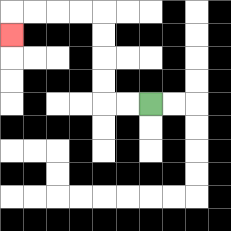{'start': '[6, 4]', 'end': '[0, 1]', 'path_directions': 'L,L,U,U,U,U,L,L,L,L,D', 'path_coordinates': '[[6, 4], [5, 4], [4, 4], [4, 3], [4, 2], [4, 1], [4, 0], [3, 0], [2, 0], [1, 0], [0, 0], [0, 1]]'}